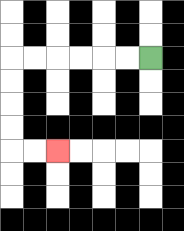{'start': '[6, 2]', 'end': '[2, 6]', 'path_directions': 'L,L,L,L,L,L,D,D,D,D,R,R', 'path_coordinates': '[[6, 2], [5, 2], [4, 2], [3, 2], [2, 2], [1, 2], [0, 2], [0, 3], [0, 4], [0, 5], [0, 6], [1, 6], [2, 6]]'}